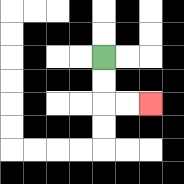{'start': '[4, 2]', 'end': '[6, 4]', 'path_directions': 'D,D,R,R', 'path_coordinates': '[[4, 2], [4, 3], [4, 4], [5, 4], [6, 4]]'}